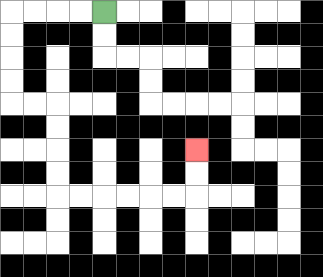{'start': '[4, 0]', 'end': '[8, 6]', 'path_directions': 'L,L,L,L,D,D,D,D,R,R,D,D,D,D,R,R,R,R,R,R,U,U', 'path_coordinates': '[[4, 0], [3, 0], [2, 0], [1, 0], [0, 0], [0, 1], [0, 2], [0, 3], [0, 4], [1, 4], [2, 4], [2, 5], [2, 6], [2, 7], [2, 8], [3, 8], [4, 8], [5, 8], [6, 8], [7, 8], [8, 8], [8, 7], [8, 6]]'}